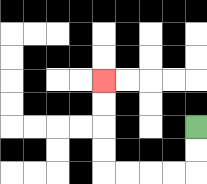{'start': '[8, 5]', 'end': '[4, 3]', 'path_directions': 'D,D,L,L,L,L,U,U,U,U', 'path_coordinates': '[[8, 5], [8, 6], [8, 7], [7, 7], [6, 7], [5, 7], [4, 7], [4, 6], [4, 5], [4, 4], [4, 3]]'}